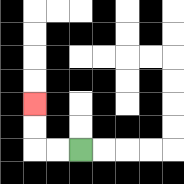{'start': '[3, 6]', 'end': '[1, 4]', 'path_directions': 'L,L,U,U', 'path_coordinates': '[[3, 6], [2, 6], [1, 6], [1, 5], [1, 4]]'}